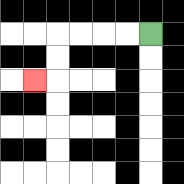{'start': '[6, 1]', 'end': '[1, 3]', 'path_directions': 'L,L,L,L,D,D,L', 'path_coordinates': '[[6, 1], [5, 1], [4, 1], [3, 1], [2, 1], [2, 2], [2, 3], [1, 3]]'}